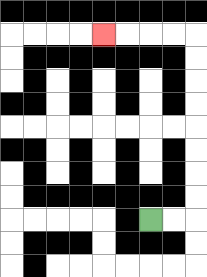{'start': '[6, 9]', 'end': '[4, 1]', 'path_directions': 'R,R,U,U,U,U,U,U,U,U,L,L,L,L', 'path_coordinates': '[[6, 9], [7, 9], [8, 9], [8, 8], [8, 7], [8, 6], [8, 5], [8, 4], [8, 3], [8, 2], [8, 1], [7, 1], [6, 1], [5, 1], [4, 1]]'}